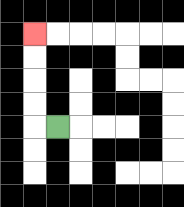{'start': '[2, 5]', 'end': '[1, 1]', 'path_directions': 'L,U,U,U,U', 'path_coordinates': '[[2, 5], [1, 5], [1, 4], [1, 3], [1, 2], [1, 1]]'}